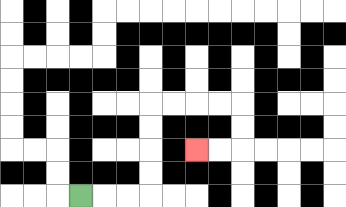{'start': '[3, 8]', 'end': '[8, 6]', 'path_directions': 'R,R,R,U,U,U,U,R,R,R,R,D,D,L,L', 'path_coordinates': '[[3, 8], [4, 8], [5, 8], [6, 8], [6, 7], [6, 6], [6, 5], [6, 4], [7, 4], [8, 4], [9, 4], [10, 4], [10, 5], [10, 6], [9, 6], [8, 6]]'}